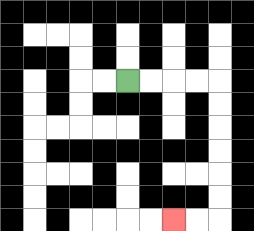{'start': '[5, 3]', 'end': '[7, 9]', 'path_directions': 'R,R,R,R,D,D,D,D,D,D,L,L', 'path_coordinates': '[[5, 3], [6, 3], [7, 3], [8, 3], [9, 3], [9, 4], [9, 5], [9, 6], [9, 7], [9, 8], [9, 9], [8, 9], [7, 9]]'}